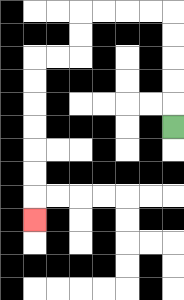{'start': '[7, 5]', 'end': '[1, 9]', 'path_directions': 'U,U,U,U,U,L,L,L,L,D,D,L,L,D,D,D,D,D,D,D', 'path_coordinates': '[[7, 5], [7, 4], [7, 3], [7, 2], [7, 1], [7, 0], [6, 0], [5, 0], [4, 0], [3, 0], [3, 1], [3, 2], [2, 2], [1, 2], [1, 3], [1, 4], [1, 5], [1, 6], [1, 7], [1, 8], [1, 9]]'}